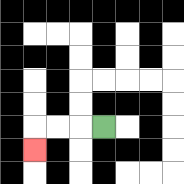{'start': '[4, 5]', 'end': '[1, 6]', 'path_directions': 'L,L,L,D', 'path_coordinates': '[[4, 5], [3, 5], [2, 5], [1, 5], [1, 6]]'}